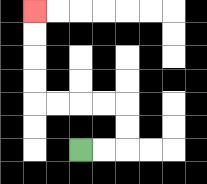{'start': '[3, 6]', 'end': '[1, 0]', 'path_directions': 'R,R,U,U,L,L,L,L,U,U,U,U', 'path_coordinates': '[[3, 6], [4, 6], [5, 6], [5, 5], [5, 4], [4, 4], [3, 4], [2, 4], [1, 4], [1, 3], [1, 2], [1, 1], [1, 0]]'}